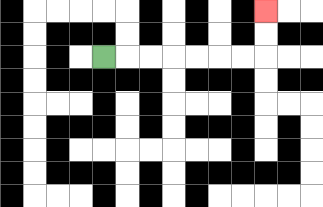{'start': '[4, 2]', 'end': '[11, 0]', 'path_directions': 'R,R,R,R,R,R,R,U,U', 'path_coordinates': '[[4, 2], [5, 2], [6, 2], [7, 2], [8, 2], [9, 2], [10, 2], [11, 2], [11, 1], [11, 0]]'}